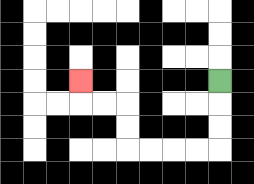{'start': '[9, 3]', 'end': '[3, 3]', 'path_directions': 'D,D,D,L,L,L,L,U,U,L,L,U', 'path_coordinates': '[[9, 3], [9, 4], [9, 5], [9, 6], [8, 6], [7, 6], [6, 6], [5, 6], [5, 5], [5, 4], [4, 4], [3, 4], [3, 3]]'}